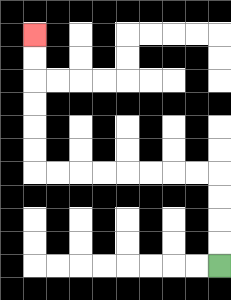{'start': '[9, 11]', 'end': '[1, 1]', 'path_directions': 'U,U,U,U,L,L,L,L,L,L,L,L,U,U,U,U,U,U', 'path_coordinates': '[[9, 11], [9, 10], [9, 9], [9, 8], [9, 7], [8, 7], [7, 7], [6, 7], [5, 7], [4, 7], [3, 7], [2, 7], [1, 7], [1, 6], [1, 5], [1, 4], [1, 3], [1, 2], [1, 1]]'}